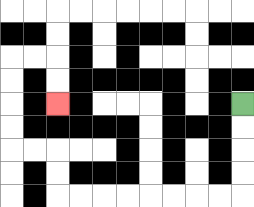{'start': '[10, 4]', 'end': '[2, 4]', 'path_directions': 'D,D,D,D,L,L,L,L,L,L,L,L,U,U,L,L,U,U,U,U,R,R,D,D', 'path_coordinates': '[[10, 4], [10, 5], [10, 6], [10, 7], [10, 8], [9, 8], [8, 8], [7, 8], [6, 8], [5, 8], [4, 8], [3, 8], [2, 8], [2, 7], [2, 6], [1, 6], [0, 6], [0, 5], [0, 4], [0, 3], [0, 2], [1, 2], [2, 2], [2, 3], [2, 4]]'}